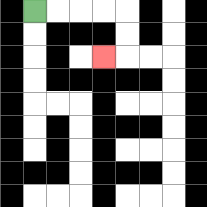{'start': '[1, 0]', 'end': '[4, 2]', 'path_directions': 'R,R,R,R,D,D,L', 'path_coordinates': '[[1, 0], [2, 0], [3, 0], [4, 0], [5, 0], [5, 1], [5, 2], [4, 2]]'}